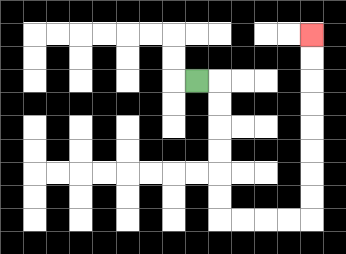{'start': '[8, 3]', 'end': '[13, 1]', 'path_directions': 'R,D,D,D,D,D,D,R,R,R,R,U,U,U,U,U,U,U,U', 'path_coordinates': '[[8, 3], [9, 3], [9, 4], [9, 5], [9, 6], [9, 7], [9, 8], [9, 9], [10, 9], [11, 9], [12, 9], [13, 9], [13, 8], [13, 7], [13, 6], [13, 5], [13, 4], [13, 3], [13, 2], [13, 1]]'}